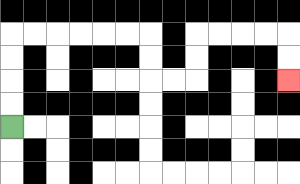{'start': '[0, 5]', 'end': '[12, 3]', 'path_directions': 'U,U,U,U,R,R,R,R,R,R,D,D,R,R,U,U,R,R,R,R,D,D', 'path_coordinates': '[[0, 5], [0, 4], [0, 3], [0, 2], [0, 1], [1, 1], [2, 1], [3, 1], [4, 1], [5, 1], [6, 1], [6, 2], [6, 3], [7, 3], [8, 3], [8, 2], [8, 1], [9, 1], [10, 1], [11, 1], [12, 1], [12, 2], [12, 3]]'}